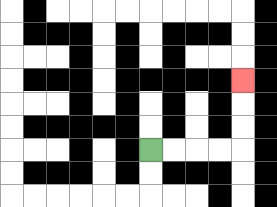{'start': '[6, 6]', 'end': '[10, 3]', 'path_directions': 'R,R,R,R,U,U,U', 'path_coordinates': '[[6, 6], [7, 6], [8, 6], [9, 6], [10, 6], [10, 5], [10, 4], [10, 3]]'}